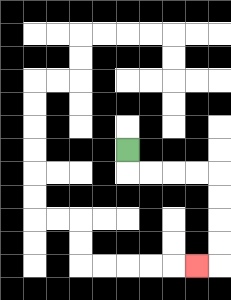{'start': '[5, 6]', 'end': '[8, 11]', 'path_directions': 'D,R,R,R,R,D,D,D,D,L', 'path_coordinates': '[[5, 6], [5, 7], [6, 7], [7, 7], [8, 7], [9, 7], [9, 8], [9, 9], [9, 10], [9, 11], [8, 11]]'}